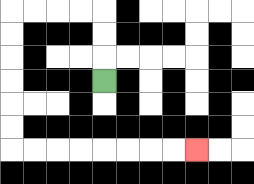{'start': '[4, 3]', 'end': '[8, 6]', 'path_directions': 'U,U,U,L,L,L,L,D,D,D,D,D,D,R,R,R,R,R,R,R,R', 'path_coordinates': '[[4, 3], [4, 2], [4, 1], [4, 0], [3, 0], [2, 0], [1, 0], [0, 0], [0, 1], [0, 2], [0, 3], [0, 4], [0, 5], [0, 6], [1, 6], [2, 6], [3, 6], [4, 6], [5, 6], [6, 6], [7, 6], [8, 6]]'}